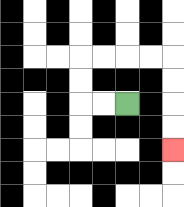{'start': '[5, 4]', 'end': '[7, 6]', 'path_directions': 'L,L,U,U,R,R,R,R,D,D,D,D', 'path_coordinates': '[[5, 4], [4, 4], [3, 4], [3, 3], [3, 2], [4, 2], [5, 2], [6, 2], [7, 2], [7, 3], [7, 4], [7, 5], [7, 6]]'}